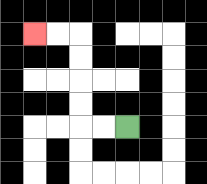{'start': '[5, 5]', 'end': '[1, 1]', 'path_directions': 'L,L,U,U,U,U,L,L', 'path_coordinates': '[[5, 5], [4, 5], [3, 5], [3, 4], [3, 3], [3, 2], [3, 1], [2, 1], [1, 1]]'}